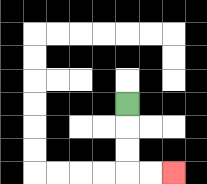{'start': '[5, 4]', 'end': '[7, 7]', 'path_directions': 'D,D,D,R,R', 'path_coordinates': '[[5, 4], [5, 5], [5, 6], [5, 7], [6, 7], [7, 7]]'}